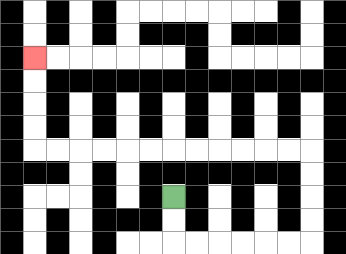{'start': '[7, 8]', 'end': '[1, 2]', 'path_directions': 'D,D,R,R,R,R,R,R,U,U,U,U,L,L,L,L,L,L,L,L,L,L,L,L,U,U,U,U', 'path_coordinates': '[[7, 8], [7, 9], [7, 10], [8, 10], [9, 10], [10, 10], [11, 10], [12, 10], [13, 10], [13, 9], [13, 8], [13, 7], [13, 6], [12, 6], [11, 6], [10, 6], [9, 6], [8, 6], [7, 6], [6, 6], [5, 6], [4, 6], [3, 6], [2, 6], [1, 6], [1, 5], [1, 4], [1, 3], [1, 2]]'}